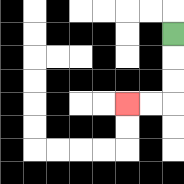{'start': '[7, 1]', 'end': '[5, 4]', 'path_directions': 'D,D,D,L,L', 'path_coordinates': '[[7, 1], [7, 2], [7, 3], [7, 4], [6, 4], [5, 4]]'}